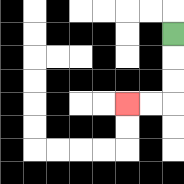{'start': '[7, 1]', 'end': '[5, 4]', 'path_directions': 'D,D,D,L,L', 'path_coordinates': '[[7, 1], [7, 2], [7, 3], [7, 4], [6, 4], [5, 4]]'}